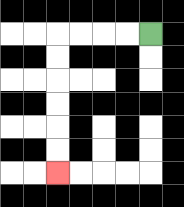{'start': '[6, 1]', 'end': '[2, 7]', 'path_directions': 'L,L,L,L,D,D,D,D,D,D', 'path_coordinates': '[[6, 1], [5, 1], [4, 1], [3, 1], [2, 1], [2, 2], [2, 3], [2, 4], [2, 5], [2, 6], [2, 7]]'}